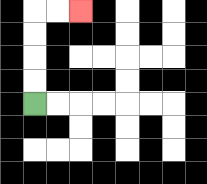{'start': '[1, 4]', 'end': '[3, 0]', 'path_directions': 'U,U,U,U,R,R', 'path_coordinates': '[[1, 4], [1, 3], [1, 2], [1, 1], [1, 0], [2, 0], [3, 0]]'}